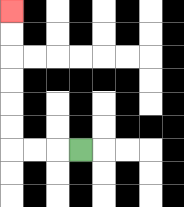{'start': '[3, 6]', 'end': '[0, 0]', 'path_directions': 'L,L,L,U,U,U,U,U,U', 'path_coordinates': '[[3, 6], [2, 6], [1, 6], [0, 6], [0, 5], [0, 4], [0, 3], [0, 2], [0, 1], [0, 0]]'}